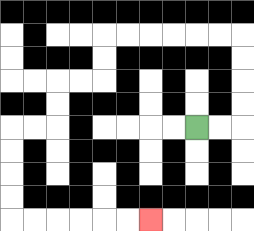{'start': '[8, 5]', 'end': '[6, 9]', 'path_directions': 'R,R,U,U,U,U,L,L,L,L,L,L,D,D,L,L,D,D,L,L,D,D,D,D,R,R,R,R,R,R', 'path_coordinates': '[[8, 5], [9, 5], [10, 5], [10, 4], [10, 3], [10, 2], [10, 1], [9, 1], [8, 1], [7, 1], [6, 1], [5, 1], [4, 1], [4, 2], [4, 3], [3, 3], [2, 3], [2, 4], [2, 5], [1, 5], [0, 5], [0, 6], [0, 7], [0, 8], [0, 9], [1, 9], [2, 9], [3, 9], [4, 9], [5, 9], [6, 9]]'}